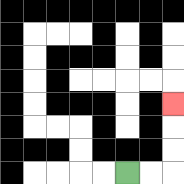{'start': '[5, 7]', 'end': '[7, 4]', 'path_directions': 'R,R,U,U,U', 'path_coordinates': '[[5, 7], [6, 7], [7, 7], [7, 6], [7, 5], [7, 4]]'}